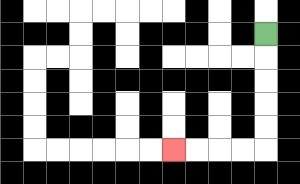{'start': '[11, 1]', 'end': '[7, 6]', 'path_directions': 'D,D,D,D,D,L,L,L,L', 'path_coordinates': '[[11, 1], [11, 2], [11, 3], [11, 4], [11, 5], [11, 6], [10, 6], [9, 6], [8, 6], [7, 6]]'}